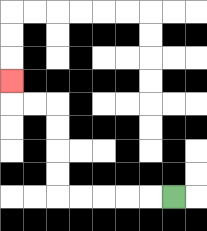{'start': '[7, 8]', 'end': '[0, 3]', 'path_directions': 'L,L,L,L,L,U,U,U,U,L,L,U', 'path_coordinates': '[[7, 8], [6, 8], [5, 8], [4, 8], [3, 8], [2, 8], [2, 7], [2, 6], [2, 5], [2, 4], [1, 4], [0, 4], [0, 3]]'}